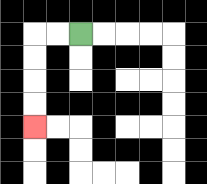{'start': '[3, 1]', 'end': '[1, 5]', 'path_directions': 'L,L,D,D,D,D', 'path_coordinates': '[[3, 1], [2, 1], [1, 1], [1, 2], [1, 3], [1, 4], [1, 5]]'}